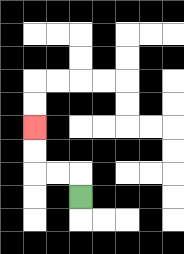{'start': '[3, 8]', 'end': '[1, 5]', 'path_directions': 'U,L,L,U,U', 'path_coordinates': '[[3, 8], [3, 7], [2, 7], [1, 7], [1, 6], [1, 5]]'}